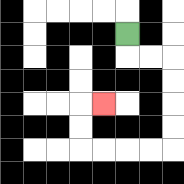{'start': '[5, 1]', 'end': '[4, 4]', 'path_directions': 'D,R,R,D,D,D,D,L,L,L,L,U,U,R', 'path_coordinates': '[[5, 1], [5, 2], [6, 2], [7, 2], [7, 3], [7, 4], [7, 5], [7, 6], [6, 6], [5, 6], [4, 6], [3, 6], [3, 5], [3, 4], [4, 4]]'}